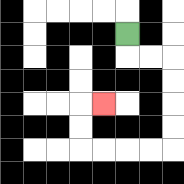{'start': '[5, 1]', 'end': '[4, 4]', 'path_directions': 'D,R,R,D,D,D,D,L,L,L,L,U,U,R', 'path_coordinates': '[[5, 1], [5, 2], [6, 2], [7, 2], [7, 3], [7, 4], [7, 5], [7, 6], [6, 6], [5, 6], [4, 6], [3, 6], [3, 5], [3, 4], [4, 4]]'}